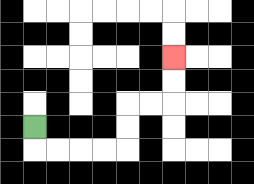{'start': '[1, 5]', 'end': '[7, 2]', 'path_directions': 'D,R,R,R,R,U,U,R,R,U,U', 'path_coordinates': '[[1, 5], [1, 6], [2, 6], [3, 6], [4, 6], [5, 6], [5, 5], [5, 4], [6, 4], [7, 4], [7, 3], [7, 2]]'}